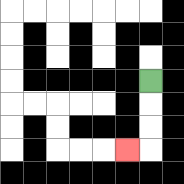{'start': '[6, 3]', 'end': '[5, 6]', 'path_directions': 'D,D,D,L', 'path_coordinates': '[[6, 3], [6, 4], [6, 5], [6, 6], [5, 6]]'}